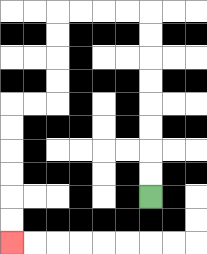{'start': '[6, 8]', 'end': '[0, 10]', 'path_directions': 'U,U,U,U,U,U,U,U,L,L,L,L,D,D,D,D,L,L,D,D,D,D,D,D', 'path_coordinates': '[[6, 8], [6, 7], [6, 6], [6, 5], [6, 4], [6, 3], [6, 2], [6, 1], [6, 0], [5, 0], [4, 0], [3, 0], [2, 0], [2, 1], [2, 2], [2, 3], [2, 4], [1, 4], [0, 4], [0, 5], [0, 6], [0, 7], [0, 8], [0, 9], [0, 10]]'}